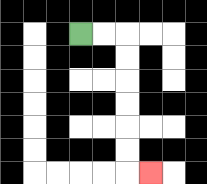{'start': '[3, 1]', 'end': '[6, 7]', 'path_directions': 'R,R,D,D,D,D,D,D,R', 'path_coordinates': '[[3, 1], [4, 1], [5, 1], [5, 2], [5, 3], [5, 4], [5, 5], [5, 6], [5, 7], [6, 7]]'}